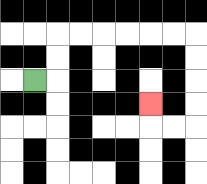{'start': '[1, 3]', 'end': '[6, 4]', 'path_directions': 'R,U,U,R,R,R,R,R,R,D,D,D,D,L,L,U', 'path_coordinates': '[[1, 3], [2, 3], [2, 2], [2, 1], [3, 1], [4, 1], [5, 1], [6, 1], [7, 1], [8, 1], [8, 2], [8, 3], [8, 4], [8, 5], [7, 5], [6, 5], [6, 4]]'}